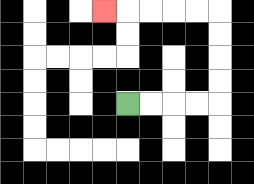{'start': '[5, 4]', 'end': '[4, 0]', 'path_directions': 'R,R,R,R,U,U,U,U,L,L,L,L,L', 'path_coordinates': '[[5, 4], [6, 4], [7, 4], [8, 4], [9, 4], [9, 3], [9, 2], [9, 1], [9, 0], [8, 0], [7, 0], [6, 0], [5, 0], [4, 0]]'}